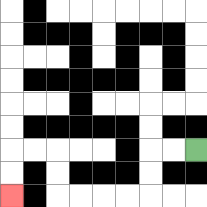{'start': '[8, 6]', 'end': '[0, 8]', 'path_directions': 'L,L,D,D,L,L,L,L,U,U,L,L,D,D', 'path_coordinates': '[[8, 6], [7, 6], [6, 6], [6, 7], [6, 8], [5, 8], [4, 8], [3, 8], [2, 8], [2, 7], [2, 6], [1, 6], [0, 6], [0, 7], [0, 8]]'}